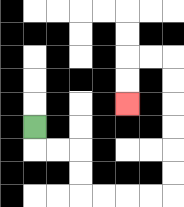{'start': '[1, 5]', 'end': '[5, 4]', 'path_directions': 'D,R,R,D,D,R,R,R,R,U,U,U,U,U,U,L,L,D,D', 'path_coordinates': '[[1, 5], [1, 6], [2, 6], [3, 6], [3, 7], [3, 8], [4, 8], [5, 8], [6, 8], [7, 8], [7, 7], [7, 6], [7, 5], [7, 4], [7, 3], [7, 2], [6, 2], [5, 2], [5, 3], [5, 4]]'}